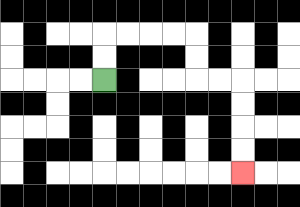{'start': '[4, 3]', 'end': '[10, 7]', 'path_directions': 'U,U,R,R,R,R,D,D,R,R,D,D,D,D', 'path_coordinates': '[[4, 3], [4, 2], [4, 1], [5, 1], [6, 1], [7, 1], [8, 1], [8, 2], [8, 3], [9, 3], [10, 3], [10, 4], [10, 5], [10, 6], [10, 7]]'}